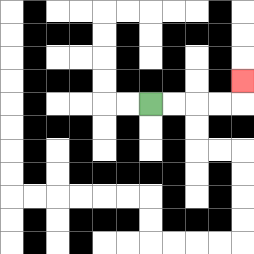{'start': '[6, 4]', 'end': '[10, 3]', 'path_directions': 'R,R,R,R,U', 'path_coordinates': '[[6, 4], [7, 4], [8, 4], [9, 4], [10, 4], [10, 3]]'}